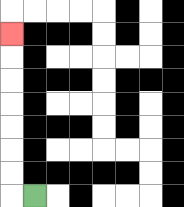{'start': '[1, 8]', 'end': '[0, 1]', 'path_directions': 'L,U,U,U,U,U,U,U', 'path_coordinates': '[[1, 8], [0, 8], [0, 7], [0, 6], [0, 5], [0, 4], [0, 3], [0, 2], [0, 1]]'}